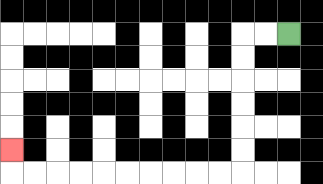{'start': '[12, 1]', 'end': '[0, 6]', 'path_directions': 'L,L,D,D,D,D,D,D,L,L,L,L,L,L,L,L,L,L,U', 'path_coordinates': '[[12, 1], [11, 1], [10, 1], [10, 2], [10, 3], [10, 4], [10, 5], [10, 6], [10, 7], [9, 7], [8, 7], [7, 7], [6, 7], [5, 7], [4, 7], [3, 7], [2, 7], [1, 7], [0, 7], [0, 6]]'}